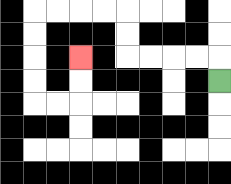{'start': '[9, 3]', 'end': '[3, 2]', 'path_directions': 'U,L,L,L,L,U,U,L,L,L,L,D,D,D,D,R,R,U,U', 'path_coordinates': '[[9, 3], [9, 2], [8, 2], [7, 2], [6, 2], [5, 2], [5, 1], [5, 0], [4, 0], [3, 0], [2, 0], [1, 0], [1, 1], [1, 2], [1, 3], [1, 4], [2, 4], [3, 4], [3, 3], [3, 2]]'}